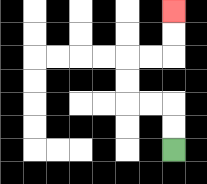{'start': '[7, 6]', 'end': '[7, 0]', 'path_directions': 'U,U,L,L,U,U,R,R,U,U', 'path_coordinates': '[[7, 6], [7, 5], [7, 4], [6, 4], [5, 4], [5, 3], [5, 2], [6, 2], [7, 2], [7, 1], [7, 0]]'}